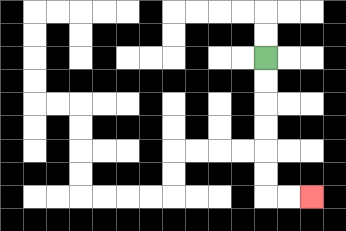{'start': '[11, 2]', 'end': '[13, 8]', 'path_directions': 'D,D,D,D,D,D,R,R', 'path_coordinates': '[[11, 2], [11, 3], [11, 4], [11, 5], [11, 6], [11, 7], [11, 8], [12, 8], [13, 8]]'}